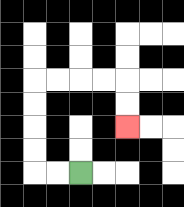{'start': '[3, 7]', 'end': '[5, 5]', 'path_directions': 'L,L,U,U,U,U,R,R,R,R,D,D', 'path_coordinates': '[[3, 7], [2, 7], [1, 7], [1, 6], [1, 5], [1, 4], [1, 3], [2, 3], [3, 3], [4, 3], [5, 3], [5, 4], [5, 5]]'}